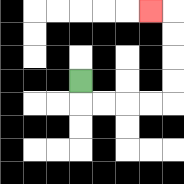{'start': '[3, 3]', 'end': '[6, 0]', 'path_directions': 'D,R,R,R,R,U,U,U,U,L', 'path_coordinates': '[[3, 3], [3, 4], [4, 4], [5, 4], [6, 4], [7, 4], [7, 3], [7, 2], [7, 1], [7, 0], [6, 0]]'}